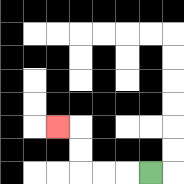{'start': '[6, 7]', 'end': '[2, 5]', 'path_directions': 'L,L,L,U,U,L', 'path_coordinates': '[[6, 7], [5, 7], [4, 7], [3, 7], [3, 6], [3, 5], [2, 5]]'}